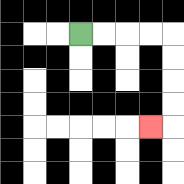{'start': '[3, 1]', 'end': '[6, 5]', 'path_directions': 'R,R,R,R,D,D,D,D,L', 'path_coordinates': '[[3, 1], [4, 1], [5, 1], [6, 1], [7, 1], [7, 2], [7, 3], [7, 4], [7, 5], [6, 5]]'}